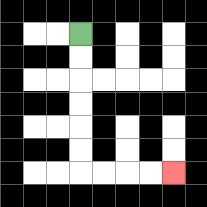{'start': '[3, 1]', 'end': '[7, 7]', 'path_directions': 'D,D,D,D,D,D,R,R,R,R', 'path_coordinates': '[[3, 1], [3, 2], [3, 3], [3, 4], [3, 5], [3, 6], [3, 7], [4, 7], [5, 7], [6, 7], [7, 7]]'}